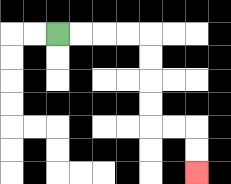{'start': '[2, 1]', 'end': '[8, 7]', 'path_directions': 'R,R,R,R,D,D,D,D,R,R,D,D', 'path_coordinates': '[[2, 1], [3, 1], [4, 1], [5, 1], [6, 1], [6, 2], [6, 3], [6, 4], [6, 5], [7, 5], [8, 5], [8, 6], [8, 7]]'}